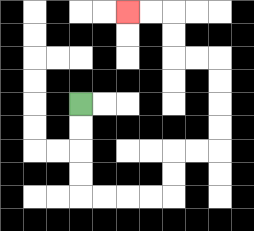{'start': '[3, 4]', 'end': '[5, 0]', 'path_directions': 'D,D,D,D,R,R,R,R,U,U,R,R,U,U,U,U,L,L,U,U,L,L', 'path_coordinates': '[[3, 4], [3, 5], [3, 6], [3, 7], [3, 8], [4, 8], [5, 8], [6, 8], [7, 8], [7, 7], [7, 6], [8, 6], [9, 6], [9, 5], [9, 4], [9, 3], [9, 2], [8, 2], [7, 2], [7, 1], [7, 0], [6, 0], [5, 0]]'}